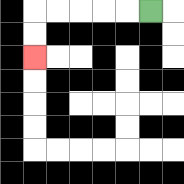{'start': '[6, 0]', 'end': '[1, 2]', 'path_directions': 'L,L,L,L,L,D,D', 'path_coordinates': '[[6, 0], [5, 0], [4, 0], [3, 0], [2, 0], [1, 0], [1, 1], [1, 2]]'}